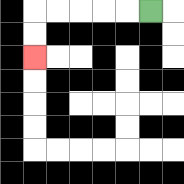{'start': '[6, 0]', 'end': '[1, 2]', 'path_directions': 'L,L,L,L,L,D,D', 'path_coordinates': '[[6, 0], [5, 0], [4, 0], [3, 0], [2, 0], [1, 0], [1, 1], [1, 2]]'}